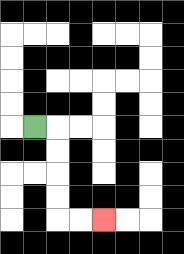{'start': '[1, 5]', 'end': '[4, 9]', 'path_directions': 'R,D,D,D,D,R,R', 'path_coordinates': '[[1, 5], [2, 5], [2, 6], [2, 7], [2, 8], [2, 9], [3, 9], [4, 9]]'}